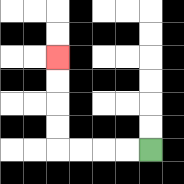{'start': '[6, 6]', 'end': '[2, 2]', 'path_directions': 'L,L,L,L,U,U,U,U', 'path_coordinates': '[[6, 6], [5, 6], [4, 6], [3, 6], [2, 6], [2, 5], [2, 4], [2, 3], [2, 2]]'}